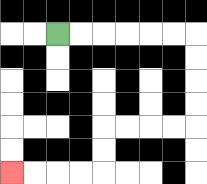{'start': '[2, 1]', 'end': '[0, 7]', 'path_directions': 'R,R,R,R,R,R,D,D,D,D,L,L,L,L,D,D,L,L,L,L', 'path_coordinates': '[[2, 1], [3, 1], [4, 1], [5, 1], [6, 1], [7, 1], [8, 1], [8, 2], [8, 3], [8, 4], [8, 5], [7, 5], [6, 5], [5, 5], [4, 5], [4, 6], [4, 7], [3, 7], [2, 7], [1, 7], [0, 7]]'}